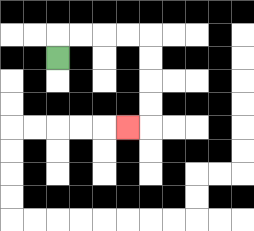{'start': '[2, 2]', 'end': '[5, 5]', 'path_directions': 'U,R,R,R,R,D,D,D,D,L', 'path_coordinates': '[[2, 2], [2, 1], [3, 1], [4, 1], [5, 1], [6, 1], [6, 2], [6, 3], [6, 4], [6, 5], [5, 5]]'}